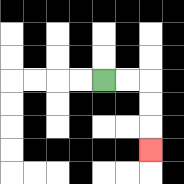{'start': '[4, 3]', 'end': '[6, 6]', 'path_directions': 'R,R,D,D,D', 'path_coordinates': '[[4, 3], [5, 3], [6, 3], [6, 4], [6, 5], [6, 6]]'}